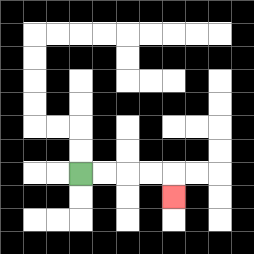{'start': '[3, 7]', 'end': '[7, 8]', 'path_directions': 'R,R,R,R,D', 'path_coordinates': '[[3, 7], [4, 7], [5, 7], [6, 7], [7, 7], [7, 8]]'}